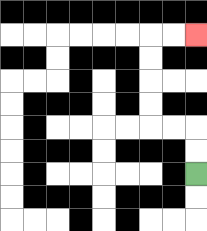{'start': '[8, 7]', 'end': '[8, 1]', 'path_directions': 'U,U,L,L,U,U,U,U,R,R', 'path_coordinates': '[[8, 7], [8, 6], [8, 5], [7, 5], [6, 5], [6, 4], [6, 3], [6, 2], [6, 1], [7, 1], [8, 1]]'}